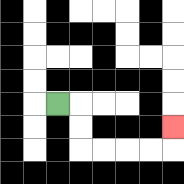{'start': '[2, 4]', 'end': '[7, 5]', 'path_directions': 'R,D,D,R,R,R,R,U', 'path_coordinates': '[[2, 4], [3, 4], [3, 5], [3, 6], [4, 6], [5, 6], [6, 6], [7, 6], [7, 5]]'}